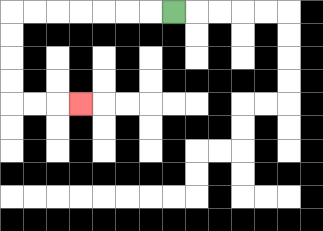{'start': '[7, 0]', 'end': '[3, 4]', 'path_directions': 'L,L,L,L,L,L,L,D,D,D,D,R,R,R', 'path_coordinates': '[[7, 0], [6, 0], [5, 0], [4, 0], [3, 0], [2, 0], [1, 0], [0, 0], [0, 1], [0, 2], [0, 3], [0, 4], [1, 4], [2, 4], [3, 4]]'}